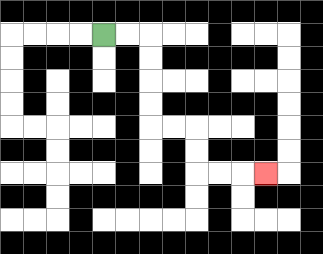{'start': '[4, 1]', 'end': '[11, 7]', 'path_directions': 'R,R,D,D,D,D,R,R,D,D,R,R,R', 'path_coordinates': '[[4, 1], [5, 1], [6, 1], [6, 2], [6, 3], [6, 4], [6, 5], [7, 5], [8, 5], [8, 6], [8, 7], [9, 7], [10, 7], [11, 7]]'}